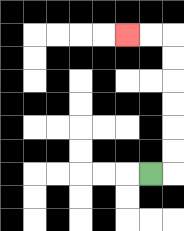{'start': '[6, 7]', 'end': '[5, 1]', 'path_directions': 'R,U,U,U,U,U,U,L,L', 'path_coordinates': '[[6, 7], [7, 7], [7, 6], [7, 5], [7, 4], [7, 3], [7, 2], [7, 1], [6, 1], [5, 1]]'}